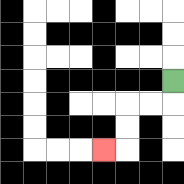{'start': '[7, 3]', 'end': '[4, 6]', 'path_directions': 'D,L,L,D,D,L', 'path_coordinates': '[[7, 3], [7, 4], [6, 4], [5, 4], [5, 5], [5, 6], [4, 6]]'}